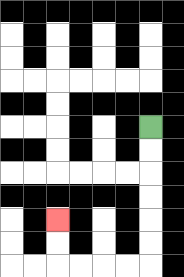{'start': '[6, 5]', 'end': '[2, 9]', 'path_directions': 'D,D,D,D,D,D,L,L,L,L,U,U', 'path_coordinates': '[[6, 5], [6, 6], [6, 7], [6, 8], [6, 9], [6, 10], [6, 11], [5, 11], [4, 11], [3, 11], [2, 11], [2, 10], [2, 9]]'}